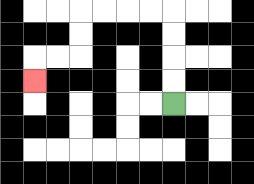{'start': '[7, 4]', 'end': '[1, 3]', 'path_directions': 'U,U,U,U,L,L,L,L,D,D,L,L,D', 'path_coordinates': '[[7, 4], [7, 3], [7, 2], [7, 1], [7, 0], [6, 0], [5, 0], [4, 0], [3, 0], [3, 1], [3, 2], [2, 2], [1, 2], [1, 3]]'}